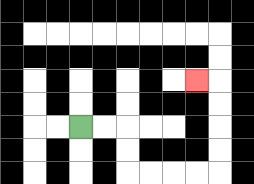{'start': '[3, 5]', 'end': '[8, 3]', 'path_directions': 'R,R,D,D,R,R,R,R,U,U,U,U,L', 'path_coordinates': '[[3, 5], [4, 5], [5, 5], [5, 6], [5, 7], [6, 7], [7, 7], [8, 7], [9, 7], [9, 6], [9, 5], [9, 4], [9, 3], [8, 3]]'}